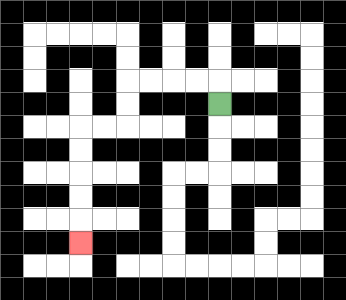{'start': '[9, 4]', 'end': '[3, 10]', 'path_directions': 'U,L,L,L,L,D,D,L,L,D,D,D,D,D', 'path_coordinates': '[[9, 4], [9, 3], [8, 3], [7, 3], [6, 3], [5, 3], [5, 4], [5, 5], [4, 5], [3, 5], [3, 6], [3, 7], [3, 8], [3, 9], [3, 10]]'}